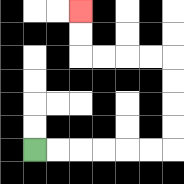{'start': '[1, 6]', 'end': '[3, 0]', 'path_directions': 'R,R,R,R,R,R,U,U,U,U,L,L,L,L,U,U', 'path_coordinates': '[[1, 6], [2, 6], [3, 6], [4, 6], [5, 6], [6, 6], [7, 6], [7, 5], [7, 4], [7, 3], [7, 2], [6, 2], [5, 2], [4, 2], [3, 2], [3, 1], [3, 0]]'}